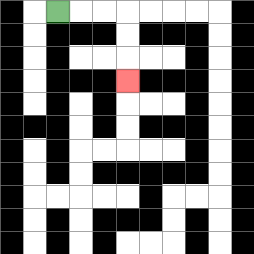{'start': '[2, 0]', 'end': '[5, 3]', 'path_directions': 'R,R,R,D,D,D', 'path_coordinates': '[[2, 0], [3, 0], [4, 0], [5, 0], [5, 1], [5, 2], [5, 3]]'}